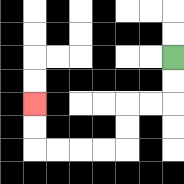{'start': '[7, 2]', 'end': '[1, 4]', 'path_directions': 'D,D,L,L,D,D,L,L,L,L,U,U', 'path_coordinates': '[[7, 2], [7, 3], [7, 4], [6, 4], [5, 4], [5, 5], [5, 6], [4, 6], [3, 6], [2, 6], [1, 6], [1, 5], [1, 4]]'}